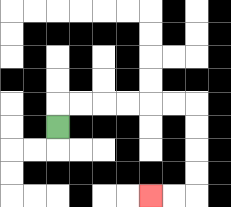{'start': '[2, 5]', 'end': '[6, 8]', 'path_directions': 'U,R,R,R,R,R,R,D,D,D,D,L,L', 'path_coordinates': '[[2, 5], [2, 4], [3, 4], [4, 4], [5, 4], [6, 4], [7, 4], [8, 4], [8, 5], [8, 6], [8, 7], [8, 8], [7, 8], [6, 8]]'}